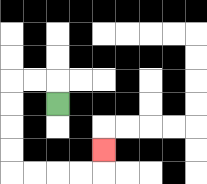{'start': '[2, 4]', 'end': '[4, 6]', 'path_directions': 'U,L,L,D,D,D,D,R,R,R,R,U', 'path_coordinates': '[[2, 4], [2, 3], [1, 3], [0, 3], [0, 4], [0, 5], [0, 6], [0, 7], [1, 7], [2, 7], [3, 7], [4, 7], [4, 6]]'}